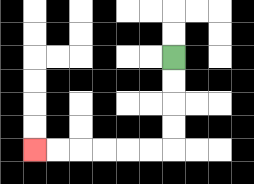{'start': '[7, 2]', 'end': '[1, 6]', 'path_directions': 'D,D,D,D,L,L,L,L,L,L', 'path_coordinates': '[[7, 2], [7, 3], [7, 4], [7, 5], [7, 6], [6, 6], [5, 6], [4, 6], [3, 6], [2, 6], [1, 6]]'}